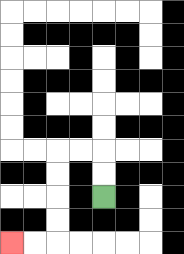{'start': '[4, 8]', 'end': '[0, 10]', 'path_directions': 'U,U,L,L,D,D,D,D,L,L', 'path_coordinates': '[[4, 8], [4, 7], [4, 6], [3, 6], [2, 6], [2, 7], [2, 8], [2, 9], [2, 10], [1, 10], [0, 10]]'}